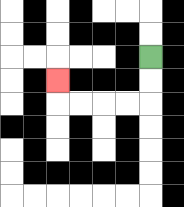{'start': '[6, 2]', 'end': '[2, 3]', 'path_directions': 'D,D,L,L,L,L,U', 'path_coordinates': '[[6, 2], [6, 3], [6, 4], [5, 4], [4, 4], [3, 4], [2, 4], [2, 3]]'}